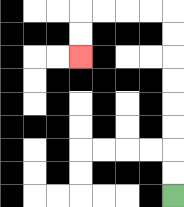{'start': '[7, 8]', 'end': '[3, 2]', 'path_directions': 'U,U,U,U,U,U,U,U,L,L,L,L,D,D', 'path_coordinates': '[[7, 8], [7, 7], [7, 6], [7, 5], [7, 4], [7, 3], [7, 2], [7, 1], [7, 0], [6, 0], [5, 0], [4, 0], [3, 0], [3, 1], [3, 2]]'}